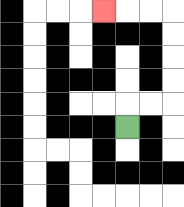{'start': '[5, 5]', 'end': '[4, 0]', 'path_directions': 'U,R,R,U,U,U,U,L,L,L', 'path_coordinates': '[[5, 5], [5, 4], [6, 4], [7, 4], [7, 3], [7, 2], [7, 1], [7, 0], [6, 0], [5, 0], [4, 0]]'}